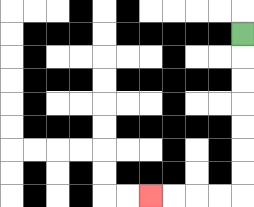{'start': '[10, 1]', 'end': '[6, 8]', 'path_directions': 'D,D,D,D,D,D,D,L,L,L,L', 'path_coordinates': '[[10, 1], [10, 2], [10, 3], [10, 4], [10, 5], [10, 6], [10, 7], [10, 8], [9, 8], [8, 8], [7, 8], [6, 8]]'}